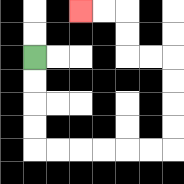{'start': '[1, 2]', 'end': '[3, 0]', 'path_directions': 'D,D,D,D,R,R,R,R,R,R,U,U,U,U,L,L,U,U,L,L', 'path_coordinates': '[[1, 2], [1, 3], [1, 4], [1, 5], [1, 6], [2, 6], [3, 6], [4, 6], [5, 6], [6, 6], [7, 6], [7, 5], [7, 4], [7, 3], [7, 2], [6, 2], [5, 2], [5, 1], [5, 0], [4, 0], [3, 0]]'}